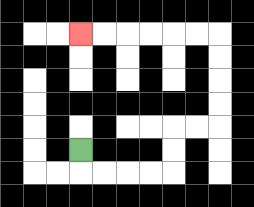{'start': '[3, 6]', 'end': '[3, 1]', 'path_directions': 'D,R,R,R,R,U,U,R,R,U,U,U,U,L,L,L,L,L,L', 'path_coordinates': '[[3, 6], [3, 7], [4, 7], [5, 7], [6, 7], [7, 7], [7, 6], [7, 5], [8, 5], [9, 5], [9, 4], [9, 3], [9, 2], [9, 1], [8, 1], [7, 1], [6, 1], [5, 1], [4, 1], [3, 1]]'}